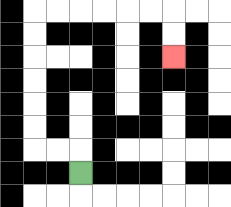{'start': '[3, 7]', 'end': '[7, 2]', 'path_directions': 'U,L,L,U,U,U,U,U,U,R,R,R,R,R,R,D,D', 'path_coordinates': '[[3, 7], [3, 6], [2, 6], [1, 6], [1, 5], [1, 4], [1, 3], [1, 2], [1, 1], [1, 0], [2, 0], [3, 0], [4, 0], [5, 0], [6, 0], [7, 0], [7, 1], [7, 2]]'}